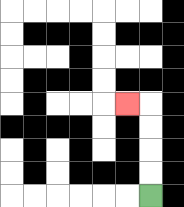{'start': '[6, 8]', 'end': '[5, 4]', 'path_directions': 'U,U,U,U,L', 'path_coordinates': '[[6, 8], [6, 7], [6, 6], [6, 5], [6, 4], [5, 4]]'}